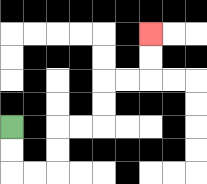{'start': '[0, 5]', 'end': '[6, 1]', 'path_directions': 'D,D,R,R,U,U,R,R,U,U,R,R,U,U', 'path_coordinates': '[[0, 5], [0, 6], [0, 7], [1, 7], [2, 7], [2, 6], [2, 5], [3, 5], [4, 5], [4, 4], [4, 3], [5, 3], [6, 3], [6, 2], [6, 1]]'}